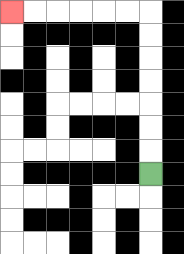{'start': '[6, 7]', 'end': '[0, 0]', 'path_directions': 'U,U,U,U,U,U,U,L,L,L,L,L,L', 'path_coordinates': '[[6, 7], [6, 6], [6, 5], [6, 4], [6, 3], [6, 2], [6, 1], [6, 0], [5, 0], [4, 0], [3, 0], [2, 0], [1, 0], [0, 0]]'}